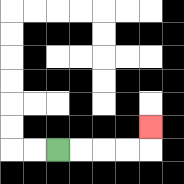{'start': '[2, 6]', 'end': '[6, 5]', 'path_directions': 'R,R,R,R,U', 'path_coordinates': '[[2, 6], [3, 6], [4, 6], [5, 6], [6, 6], [6, 5]]'}